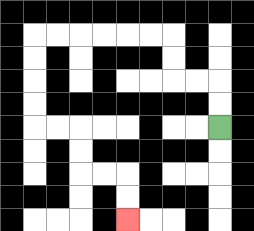{'start': '[9, 5]', 'end': '[5, 9]', 'path_directions': 'U,U,L,L,U,U,L,L,L,L,L,L,D,D,D,D,R,R,D,D,R,R,D,D', 'path_coordinates': '[[9, 5], [9, 4], [9, 3], [8, 3], [7, 3], [7, 2], [7, 1], [6, 1], [5, 1], [4, 1], [3, 1], [2, 1], [1, 1], [1, 2], [1, 3], [1, 4], [1, 5], [2, 5], [3, 5], [3, 6], [3, 7], [4, 7], [5, 7], [5, 8], [5, 9]]'}